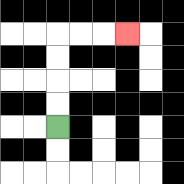{'start': '[2, 5]', 'end': '[5, 1]', 'path_directions': 'U,U,U,U,R,R,R', 'path_coordinates': '[[2, 5], [2, 4], [2, 3], [2, 2], [2, 1], [3, 1], [4, 1], [5, 1]]'}